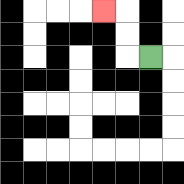{'start': '[6, 2]', 'end': '[4, 0]', 'path_directions': 'L,U,U,L', 'path_coordinates': '[[6, 2], [5, 2], [5, 1], [5, 0], [4, 0]]'}